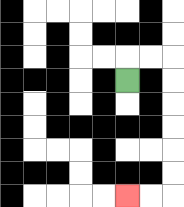{'start': '[5, 3]', 'end': '[5, 8]', 'path_directions': 'U,R,R,D,D,D,D,D,D,L,L', 'path_coordinates': '[[5, 3], [5, 2], [6, 2], [7, 2], [7, 3], [7, 4], [7, 5], [7, 6], [7, 7], [7, 8], [6, 8], [5, 8]]'}